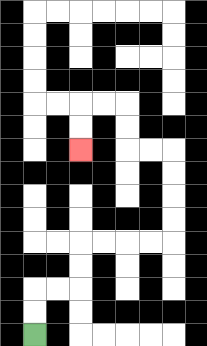{'start': '[1, 14]', 'end': '[3, 6]', 'path_directions': 'U,U,R,R,U,U,R,R,R,R,U,U,U,U,L,L,U,U,L,L,D,D', 'path_coordinates': '[[1, 14], [1, 13], [1, 12], [2, 12], [3, 12], [3, 11], [3, 10], [4, 10], [5, 10], [6, 10], [7, 10], [7, 9], [7, 8], [7, 7], [7, 6], [6, 6], [5, 6], [5, 5], [5, 4], [4, 4], [3, 4], [3, 5], [3, 6]]'}